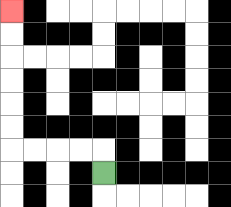{'start': '[4, 7]', 'end': '[0, 0]', 'path_directions': 'U,L,L,L,L,U,U,U,U,U,U', 'path_coordinates': '[[4, 7], [4, 6], [3, 6], [2, 6], [1, 6], [0, 6], [0, 5], [0, 4], [0, 3], [0, 2], [0, 1], [0, 0]]'}